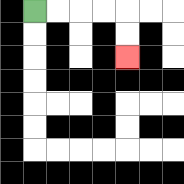{'start': '[1, 0]', 'end': '[5, 2]', 'path_directions': 'R,R,R,R,D,D', 'path_coordinates': '[[1, 0], [2, 0], [3, 0], [4, 0], [5, 0], [5, 1], [5, 2]]'}